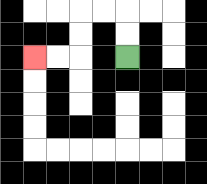{'start': '[5, 2]', 'end': '[1, 2]', 'path_directions': 'U,U,L,L,D,D,L,L', 'path_coordinates': '[[5, 2], [5, 1], [5, 0], [4, 0], [3, 0], [3, 1], [3, 2], [2, 2], [1, 2]]'}